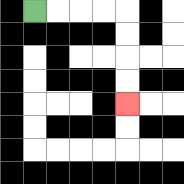{'start': '[1, 0]', 'end': '[5, 4]', 'path_directions': 'R,R,R,R,D,D,D,D', 'path_coordinates': '[[1, 0], [2, 0], [3, 0], [4, 0], [5, 0], [5, 1], [5, 2], [5, 3], [5, 4]]'}